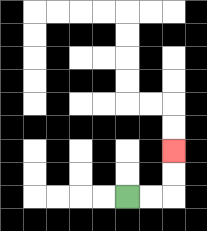{'start': '[5, 8]', 'end': '[7, 6]', 'path_directions': 'R,R,U,U', 'path_coordinates': '[[5, 8], [6, 8], [7, 8], [7, 7], [7, 6]]'}